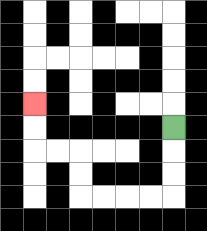{'start': '[7, 5]', 'end': '[1, 4]', 'path_directions': 'D,D,D,L,L,L,L,U,U,L,L,U,U', 'path_coordinates': '[[7, 5], [7, 6], [7, 7], [7, 8], [6, 8], [5, 8], [4, 8], [3, 8], [3, 7], [3, 6], [2, 6], [1, 6], [1, 5], [1, 4]]'}